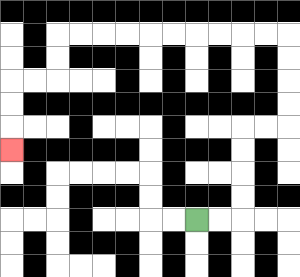{'start': '[8, 9]', 'end': '[0, 6]', 'path_directions': 'R,R,U,U,U,U,R,R,U,U,U,U,L,L,L,L,L,L,L,L,L,L,D,D,L,L,D,D,D', 'path_coordinates': '[[8, 9], [9, 9], [10, 9], [10, 8], [10, 7], [10, 6], [10, 5], [11, 5], [12, 5], [12, 4], [12, 3], [12, 2], [12, 1], [11, 1], [10, 1], [9, 1], [8, 1], [7, 1], [6, 1], [5, 1], [4, 1], [3, 1], [2, 1], [2, 2], [2, 3], [1, 3], [0, 3], [0, 4], [0, 5], [0, 6]]'}